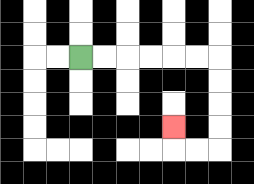{'start': '[3, 2]', 'end': '[7, 5]', 'path_directions': 'R,R,R,R,R,R,D,D,D,D,L,L,U', 'path_coordinates': '[[3, 2], [4, 2], [5, 2], [6, 2], [7, 2], [8, 2], [9, 2], [9, 3], [9, 4], [9, 5], [9, 6], [8, 6], [7, 6], [7, 5]]'}